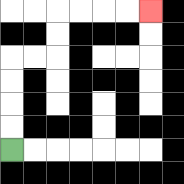{'start': '[0, 6]', 'end': '[6, 0]', 'path_directions': 'U,U,U,U,R,R,U,U,R,R,R,R', 'path_coordinates': '[[0, 6], [0, 5], [0, 4], [0, 3], [0, 2], [1, 2], [2, 2], [2, 1], [2, 0], [3, 0], [4, 0], [5, 0], [6, 0]]'}